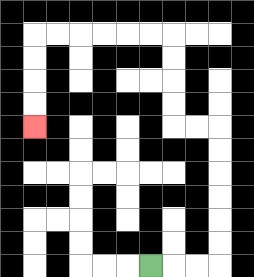{'start': '[6, 11]', 'end': '[1, 5]', 'path_directions': 'R,R,R,U,U,U,U,U,U,L,L,U,U,U,U,L,L,L,L,L,L,D,D,D,D', 'path_coordinates': '[[6, 11], [7, 11], [8, 11], [9, 11], [9, 10], [9, 9], [9, 8], [9, 7], [9, 6], [9, 5], [8, 5], [7, 5], [7, 4], [7, 3], [7, 2], [7, 1], [6, 1], [5, 1], [4, 1], [3, 1], [2, 1], [1, 1], [1, 2], [1, 3], [1, 4], [1, 5]]'}